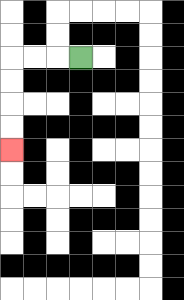{'start': '[3, 2]', 'end': '[0, 6]', 'path_directions': 'L,L,L,D,D,D,D', 'path_coordinates': '[[3, 2], [2, 2], [1, 2], [0, 2], [0, 3], [0, 4], [0, 5], [0, 6]]'}